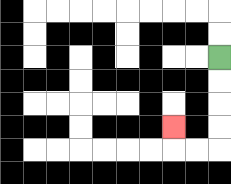{'start': '[9, 2]', 'end': '[7, 5]', 'path_directions': 'D,D,D,D,L,L,U', 'path_coordinates': '[[9, 2], [9, 3], [9, 4], [9, 5], [9, 6], [8, 6], [7, 6], [7, 5]]'}